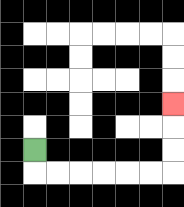{'start': '[1, 6]', 'end': '[7, 4]', 'path_directions': 'D,R,R,R,R,R,R,U,U,U', 'path_coordinates': '[[1, 6], [1, 7], [2, 7], [3, 7], [4, 7], [5, 7], [6, 7], [7, 7], [7, 6], [7, 5], [7, 4]]'}